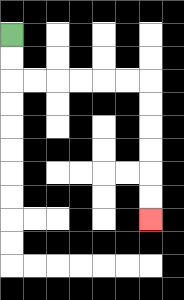{'start': '[0, 1]', 'end': '[6, 9]', 'path_directions': 'D,D,R,R,R,R,R,R,D,D,D,D,D,D', 'path_coordinates': '[[0, 1], [0, 2], [0, 3], [1, 3], [2, 3], [3, 3], [4, 3], [5, 3], [6, 3], [6, 4], [6, 5], [6, 6], [6, 7], [6, 8], [6, 9]]'}